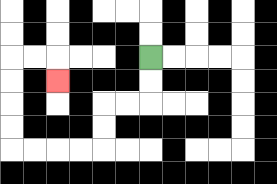{'start': '[6, 2]', 'end': '[2, 3]', 'path_directions': 'D,D,L,L,D,D,L,L,L,L,U,U,U,U,R,R,D', 'path_coordinates': '[[6, 2], [6, 3], [6, 4], [5, 4], [4, 4], [4, 5], [4, 6], [3, 6], [2, 6], [1, 6], [0, 6], [0, 5], [0, 4], [0, 3], [0, 2], [1, 2], [2, 2], [2, 3]]'}